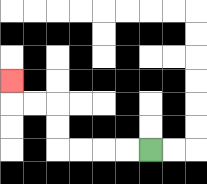{'start': '[6, 6]', 'end': '[0, 3]', 'path_directions': 'L,L,L,L,U,U,L,L,U', 'path_coordinates': '[[6, 6], [5, 6], [4, 6], [3, 6], [2, 6], [2, 5], [2, 4], [1, 4], [0, 4], [0, 3]]'}